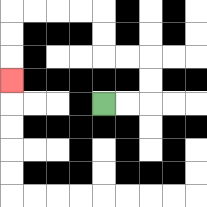{'start': '[4, 4]', 'end': '[0, 3]', 'path_directions': 'R,R,U,U,L,L,U,U,L,L,L,L,D,D,D', 'path_coordinates': '[[4, 4], [5, 4], [6, 4], [6, 3], [6, 2], [5, 2], [4, 2], [4, 1], [4, 0], [3, 0], [2, 0], [1, 0], [0, 0], [0, 1], [0, 2], [0, 3]]'}